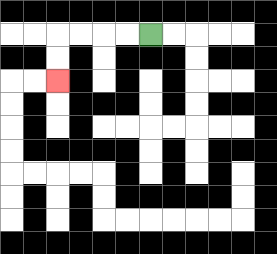{'start': '[6, 1]', 'end': '[2, 3]', 'path_directions': 'L,L,L,L,D,D', 'path_coordinates': '[[6, 1], [5, 1], [4, 1], [3, 1], [2, 1], [2, 2], [2, 3]]'}